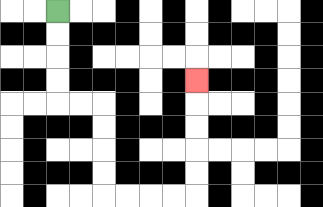{'start': '[2, 0]', 'end': '[8, 3]', 'path_directions': 'D,D,D,D,R,R,D,D,D,D,R,R,R,R,U,U,U,U,U', 'path_coordinates': '[[2, 0], [2, 1], [2, 2], [2, 3], [2, 4], [3, 4], [4, 4], [4, 5], [4, 6], [4, 7], [4, 8], [5, 8], [6, 8], [7, 8], [8, 8], [8, 7], [8, 6], [8, 5], [8, 4], [8, 3]]'}